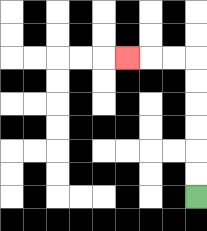{'start': '[8, 8]', 'end': '[5, 2]', 'path_directions': 'U,U,U,U,U,U,L,L,L', 'path_coordinates': '[[8, 8], [8, 7], [8, 6], [8, 5], [8, 4], [8, 3], [8, 2], [7, 2], [6, 2], [5, 2]]'}